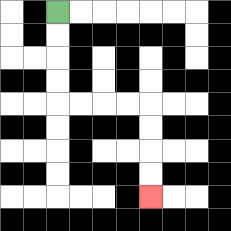{'start': '[2, 0]', 'end': '[6, 8]', 'path_directions': 'D,D,D,D,R,R,R,R,D,D,D,D', 'path_coordinates': '[[2, 0], [2, 1], [2, 2], [2, 3], [2, 4], [3, 4], [4, 4], [5, 4], [6, 4], [6, 5], [6, 6], [6, 7], [6, 8]]'}